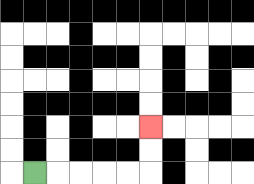{'start': '[1, 7]', 'end': '[6, 5]', 'path_directions': 'R,R,R,R,R,U,U', 'path_coordinates': '[[1, 7], [2, 7], [3, 7], [4, 7], [5, 7], [6, 7], [6, 6], [6, 5]]'}